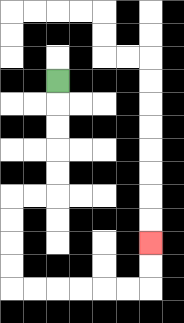{'start': '[2, 3]', 'end': '[6, 10]', 'path_directions': 'D,D,D,D,D,L,L,D,D,D,D,R,R,R,R,R,R,U,U', 'path_coordinates': '[[2, 3], [2, 4], [2, 5], [2, 6], [2, 7], [2, 8], [1, 8], [0, 8], [0, 9], [0, 10], [0, 11], [0, 12], [1, 12], [2, 12], [3, 12], [4, 12], [5, 12], [6, 12], [6, 11], [6, 10]]'}